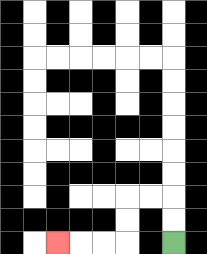{'start': '[7, 10]', 'end': '[2, 10]', 'path_directions': 'U,U,L,L,D,D,L,L,L', 'path_coordinates': '[[7, 10], [7, 9], [7, 8], [6, 8], [5, 8], [5, 9], [5, 10], [4, 10], [3, 10], [2, 10]]'}